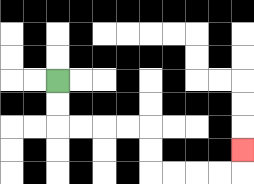{'start': '[2, 3]', 'end': '[10, 6]', 'path_directions': 'D,D,R,R,R,R,D,D,R,R,R,R,U', 'path_coordinates': '[[2, 3], [2, 4], [2, 5], [3, 5], [4, 5], [5, 5], [6, 5], [6, 6], [6, 7], [7, 7], [8, 7], [9, 7], [10, 7], [10, 6]]'}